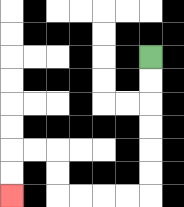{'start': '[6, 2]', 'end': '[0, 8]', 'path_directions': 'D,D,D,D,D,D,L,L,L,L,U,U,L,L,D,D', 'path_coordinates': '[[6, 2], [6, 3], [6, 4], [6, 5], [6, 6], [6, 7], [6, 8], [5, 8], [4, 8], [3, 8], [2, 8], [2, 7], [2, 6], [1, 6], [0, 6], [0, 7], [0, 8]]'}